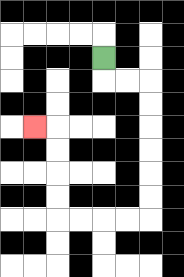{'start': '[4, 2]', 'end': '[1, 5]', 'path_directions': 'D,R,R,D,D,D,D,D,D,L,L,L,L,U,U,U,U,L', 'path_coordinates': '[[4, 2], [4, 3], [5, 3], [6, 3], [6, 4], [6, 5], [6, 6], [6, 7], [6, 8], [6, 9], [5, 9], [4, 9], [3, 9], [2, 9], [2, 8], [2, 7], [2, 6], [2, 5], [1, 5]]'}